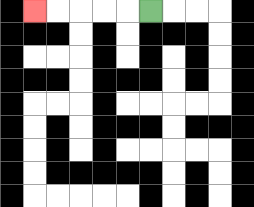{'start': '[6, 0]', 'end': '[1, 0]', 'path_directions': 'L,L,L,L,L', 'path_coordinates': '[[6, 0], [5, 0], [4, 0], [3, 0], [2, 0], [1, 0]]'}